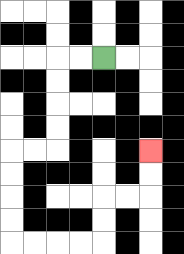{'start': '[4, 2]', 'end': '[6, 6]', 'path_directions': 'L,L,D,D,D,D,L,L,D,D,D,D,R,R,R,R,U,U,R,R,U,U', 'path_coordinates': '[[4, 2], [3, 2], [2, 2], [2, 3], [2, 4], [2, 5], [2, 6], [1, 6], [0, 6], [0, 7], [0, 8], [0, 9], [0, 10], [1, 10], [2, 10], [3, 10], [4, 10], [4, 9], [4, 8], [5, 8], [6, 8], [6, 7], [6, 6]]'}